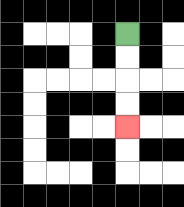{'start': '[5, 1]', 'end': '[5, 5]', 'path_directions': 'D,D,D,D', 'path_coordinates': '[[5, 1], [5, 2], [5, 3], [5, 4], [5, 5]]'}